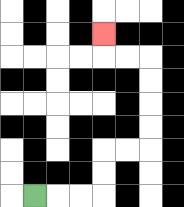{'start': '[1, 8]', 'end': '[4, 1]', 'path_directions': 'R,R,R,U,U,R,R,U,U,U,U,L,L,U', 'path_coordinates': '[[1, 8], [2, 8], [3, 8], [4, 8], [4, 7], [4, 6], [5, 6], [6, 6], [6, 5], [6, 4], [6, 3], [6, 2], [5, 2], [4, 2], [4, 1]]'}